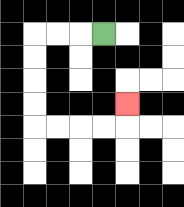{'start': '[4, 1]', 'end': '[5, 4]', 'path_directions': 'L,L,L,D,D,D,D,R,R,R,R,U', 'path_coordinates': '[[4, 1], [3, 1], [2, 1], [1, 1], [1, 2], [1, 3], [1, 4], [1, 5], [2, 5], [3, 5], [4, 5], [5, 5], [5, 4]]'}